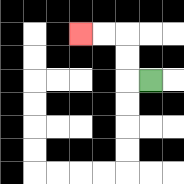{'start': '[6, 3]', 'end': '[3, 1]', 'path_directions': 'L,U,U,L,L', 'path_coordinates': '[[6, 3], [5, 3], [5, 2], [5, 1], [4, 1], [3, 1]]'}